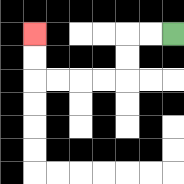{'start': '[7, 1]', 'end': '[1, 1]', 'path_directions': 'L,L,D,D,L,L,L,L,U,U', 'path_coordinates': '[[7, 1], [6, 1], [5, 1], [5, 2], [5, 3], [4, 3], [3, 3], [2, 3], [1, 3], [1, 2], [1, 1]]'}